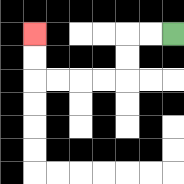{'start': '[7, 1]', 'end': '[1, 1]', 'path_directions': 'L,L,D,D,L,L,L,L,U,U', 'path_coordinates': '[[7, 1], [6, 1], [5, 1], [5, 2], [5, 3], [4, 3], [3, 3], [2, 3], [1, 3], [1, 2], [1, 1]]'}